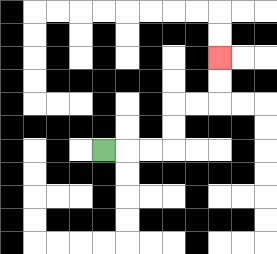{'start': '[4, 6]', 'end': '[9, 2]', 'path_directions': 'R,R,R,U,U,R,R,U,U', 'path_coordinates': '[[4, 6], [5, 6], [6, 6], [7, 6], [7, 5], [7, 4], [8, 4], [9, 4], [9, 3], [9, 2]]'}